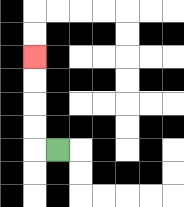{'start': '[2, 6]', 'end': '[1, 2]', 'path_directions': 'L,U,U,U,U', 'path_coordinates': '[[2, 6], [1, 6], [1, 5], [1, 4], [1, 3], [1, 2]]'}